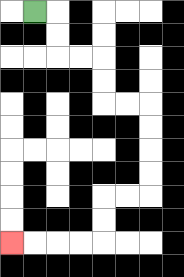{'start': '[1, 0]', 'end': '[0, 10]', 'path_directions': 'R,D,D,R,R,D,D,R,R,D,D,D,D,L,L,D,D,L,L,L,L', 'path_coordinates': '[[1, 0], [2, 0], [2, 1], [2, 2], [3, 2], [4, 2], [4, 3], [4, 4], [5, 4], [6, 4], [6, 5], [6, 6], [6, 7], [6, 8], [5, 8], [4, 8], [4, 9], [4, 10], [3, 10], [2, 10], [1, 10], [0, 10]]'}